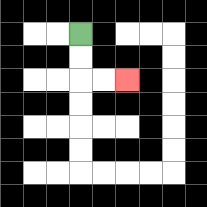{'start': '[3, 1]', 'end': '[5, 3]', 'path_directions': 'D,D,R,R', 'path_coordinates': '[[3, 1], [3, 2], [3, 3], [4, 3], [5, 3]]'}